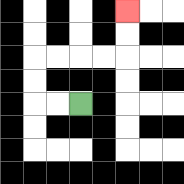{'start': '[3, 4]', 'end': '[5, 0]', 'path_directions': 'L,L,U,U,R,R,R,R,U,U', 'path_coordinates': '[[3, 4], [2, 4], [1, 4], [1, 3], [1, 2], [2, 2], [3, 2], [4, 2], [5, 2], [5, 1], [5, 0]]'}